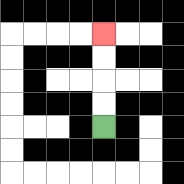{'start': '[4, 5]', 'end': '[4, 1]', 'path_directions': 'U,U,U,U', 'path_coordinates': '[[4, 5], [4, 4], [4, 3], [4, 2], [4, 1]]'}